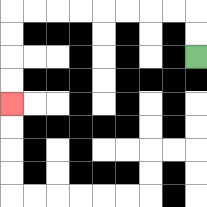{'start': '[8, 2]', 'end': '[0, 4]', 'path_directions': 'U,U,L,L,L,L,L,L,L,L,D,D,D,D', 'path_coordinates': '[[8, 2], [8, 1], [8, 0], [7, 0], [6, 0], [5, 0], [4, 0], [3, 0], [2, 0], [1, 0], [0, 0], [0, 1], [0, 2], [0, 3], [0, 4]]'}